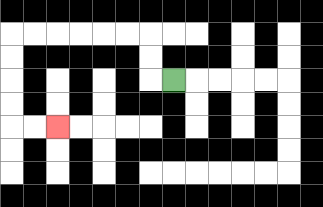{'start': '[7, 3]', 'end': '[2, 5]', 'path_directions': 'L,U,U,L,L,L,L,L,L,D,D,D,D,R,R', 'path_coordinates': '[[7, 3], [6, 3], [6, 2], [6, 1], [5, 1], [4, 1], [3, 1], [2, 1], [1, 1], [0, 1], [0, 2], [0, 3], [0, 4], [0, 5], [1, 5], [2, 5]]'}